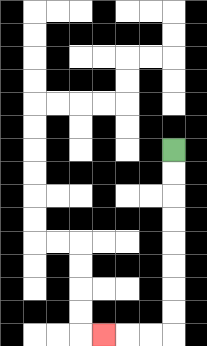{'start': '[7, 6]', 'end': '[4, 14]', 'path_directions': 'D,D,D,D,D,D,D,D,L,L,L', 'path_coordinates': '[[7, 6], [7, 7], [7, 8], [7, 9], [7, 10], [7, 11], [7, 12], [7, 13], [7, 14], [6, 14], [5, 14], [4, 14]]'}